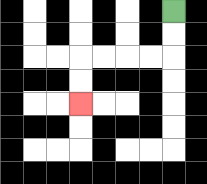{'start': '[7, 0]', 'end': '[3, 4]', 'path_directions': 'D,D,L,L,L,L,D,D', 'path_coordinates': '[[7, 0], [7, 1], [7, 2], [6, 2], [5, 2], [4, 2], [3, 2], [3, 3], [3, 4]]'}